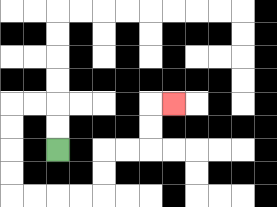{'start': '[2, 6]', 'end': '[7, 4]', 'path_directions': 'U,U,L,L,D,D,D,D,R,R,R,R,U,U,R,R,U,U,R', 'path_coordinates': '[[2, 6], [2, 5], [2, 4], [1, 4], [0, 4], [0, 5], [0, 6], [0, 7], [0, 8], [1, 8], [2, 8], [3, 8], [4, 8], [4, 7], [4, 6], [5, 6], [6, 6], [6, 5], [6, 4], [7, 4]]'}